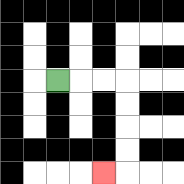{'start': '[2, 3]', 'end': '[4, 7]', 'path_directions': 'R,R,R,D,D,D,D,L', 'path_coordinates': '[[2, 3], [3, 3], [4, 3], [5, 3], [5, 4], [5, 5], [5, 6], [5, 7], [4, 7]]'}